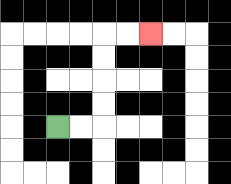{'start': '[2, 5]', 'end': '[6, 1]', 'path_directions': 'R,R,U,U,U,U,R,R', 'path_coordinates': '[[2, 5], [3, 5], [4, 5], [4, 4], [4, 3], [4, 2], [4, 1], [5, 1], [6, 1]]'}